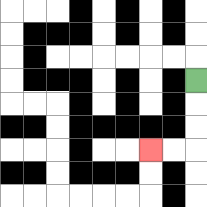{'start': '[8, 3]', 'end': '[6, 6]', 'path_directions': 'D,D,D,L,L', 'path_coordinates': '[[8, 3], [8, 4], [8, 5], [8, 6], [7, 6], [6, 6]]'}